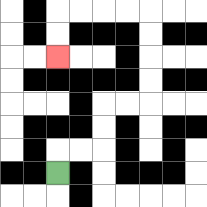{'start': '[2, 7]', 'end': '[2, 2]', 'path_directions': 'U,R,R,U,U,R,R,U,U,U,U,L,L,L,L,D,D', 'path_coordinates': '[[2, 7], [2, 6], [3, 6], [4, 6], [4, 5], [4, 4], [5, 4], [6, 4], [6, 3], [6, 2], [6, 1], [6, 0], [5, 0], [4, 0], [3, 0], [2, 0], [2, 1], [2, 2]]'}